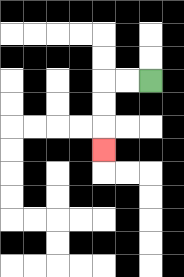{'start': '[6, 3]', 'end': '[4, 6]', 'path_directions': 'L,L,D,D,D', 'path_coordinates': '[[6, 3], [5, 3], [4, 3], [4, 4], [4, 5], [4, 6]]'}